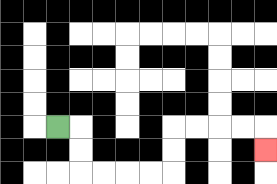{'start': '[2, 5]', 'end': '[11, 6]', 'path_directions': 'R,D,D,R,R,R,R,U,U,R,R,R,R,D', 'path_coordinates': '[[2, 5], [3, 5], [3, 6], [3, 7], [4, 7], [5, 7], [6, 7], [7, 7], [7, 6], [7, 5], [8, 5], [9, 5], [10, 5], [11, 5], [11, 6]]'}